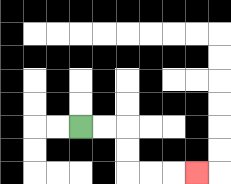{'start': '[3, 5]', 'end': '[8, 7]', 'path_directions': 'R,R,D,D,R,R,R', 'path_coordinates': '[[3, 5], [4, 5], [5, 5], [5, 6], [5, 7], [6, 7], [7, 7], [8, 7]]'}